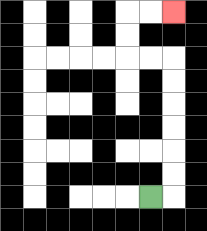{'start': '[6, 8]', 'end': '[7, 0]', 'path_directions': 'R,U,U,U,U,U,U,L,L,U,U,R,R', 'path_coordinates': '[[6, 8], [7, 8], [7, 7], [7, 6], [7, 5], [7, 4], [7, 3], [7, 2], [6, 2], [5, 2], [5, 1], [5, 0], [6, 0], [7, 0]]'}